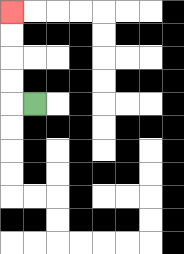{'start': '[1, 4]', 'end': '[0, 0]', 'path_directions': 'L,U,U,U,U', 'path_coordinates': '[[1, 4], [0, 4], [0, 3], [0, 2], [0, 1], [0, 0]]'}